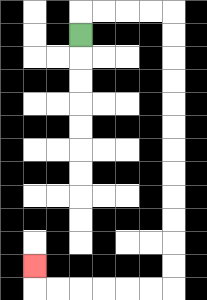{'start': '[3, 1]', 'end': '[1, 11]', 'path_directions': 'U,R,R,R,R,D,D,D,D,D,D,D,D,D,D,D,D,L,L,L,L,L,L,U', 'path_coordinates': '[[3, 1], [3, 0], [4, 0], [5, 0], [6, 0], [7, 0], [7, 1], [7, 2], [7, 3], [7, 4], [7, 5], [7, 6], [7, 7], [7, 8], [7, 9], [7, 10], [7, 11], [7, 12], [6, 12], [5, 12], [4, 12], [3, 12], [2, 12], [1, 12], [1, 11]]'}